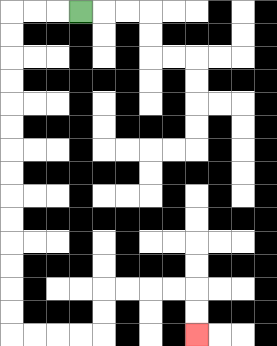{'start': '[3, 0]', 'end': '[8, 14]', 'path_directions': 'L,L,L,D,D,D,D,D,D,D,D,D,D,D,D,D,D,R,R,R,R,U,U,R,R,R,R,D,D', 'path_coordinates': '[[3, 0], [2, 0], [1, 0], [0, 0], [0, 1], [0, 2], [0, 3], [0, 4], [0, 5], [0, 6], [0, 7], [0, 8], [0, 9], [0, 10], [0, 11], [0, 12], [0, 13], [0, 14], [1, 14], [2, 14], [3, 14], [4, 14], [4, 13], [4, 12], [5, 12], [6, 12], [7, 12], [8, 12], [8, 13], [8, 14]]'}